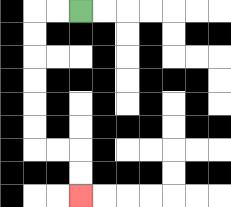{'start': '[3, 0]', 'end': '[3, 8]', 'path_directions': 'L,L,D,D,D,D,D,D,R,R,D,D', 'path_coordinates': '[[3, 0], [2, 0], [1, 0], [1, 1], [1, 2], [1, 3], [1, 4], [1, 5], [1, 6], [2, 6], [3, 6], [3, 7], [3, 8]]'}